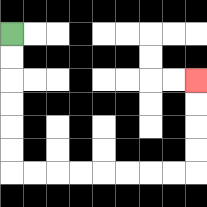{'start': '[0, 1]', 'end': '[8, 3]', 'path_directions': 'D,D,D,D,D,D,R,R,R,R,R,R,R,R,U,U,U,U', 'path_coordinates': '[[0, 1], [0, 2], [0, 3], [0, 4], [0, 5], [0, 6], [0, 7], [1, 7], [2, 7], [3, 7], [4, 7], [5, 7], [6, 7], [7, 7], [8, 7], [8, 6], [8, 5], [8, 4], [8, 3]]'}